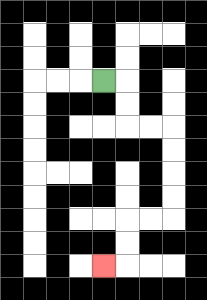{'start': '[4, 3]', 'end': '[4, 11]', 'path_directions': 'R,D,D,R,R,D,D,D,D,L,L,D,D,L', 'path_coordinates': '[[4, 3], [5, 3], [5, 4], [5, 5], [6, 5], [7, 5], [7, 6], [7, 7], [7, 8], [7, 9], [6, 9], [5, 9], [5, 10], [5, 11], [4, 11]]'}